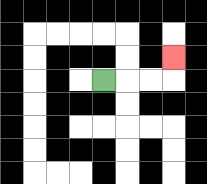{'start': '[4, 3]', 'end': '[7, 2]', 'path_directions': 'R,R,R,U', 'path_coordinates': '[[4, 3], [5, 3], [6, 3], [7, 3], [7, 2]]'}